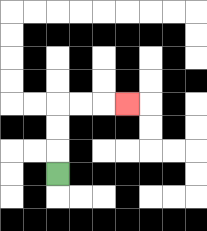{'start': '[2, 7]', 'end': '[5, 4]', 'path_directions': 'U,U,U,R,R,R', 'path_coordinates': '[[2, 7], [2, 6], [2, 5], [2, 4], [3, 4], [4, 4], [5, 4]]'}